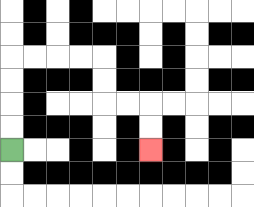{'start': '[0, 6]', 'end': '[6, 6]', 'path_directions': 'U,U,U,U,R,R,R,R,D,D,R,R,D,D', 'path_coordinates': '[[0, 6], [0, 5], [0, 4], [0, 3], [0, 2], [1, 2], [2, 2], [3, 2], [4, 2], [4, 3], [4, 4], [5, 4], [6, 4], [6, 5], [6, 6]]'}